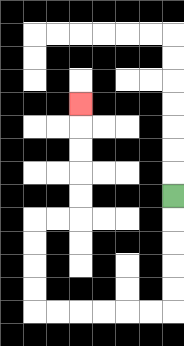{'start': '[7, 8]', 'end': '[3, 4]', 'path_directions': 'D,D,D,D,D,L,L,L,L,L,L,U,U,U,U,R,R,U,U,U,U,U', 'path_coordinates': '[[7, 8], [7, 9], [7, 10], [7, 11], [7, 12], [7, 13], [6, 13], [5, 13], [4, 13], [3, 13], [2, 13], [1, 13], [1, 12], [1, 11], [1, 10], [1, 9], [2, 9], [3, 9], [3, 8], [3, 7], [3, 6], [3, 5], [3, 4]]'}